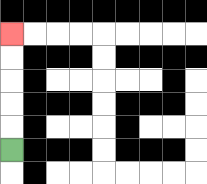{'start': '[0, 6]', 'end': '[0, 1]', 'path_directions': 'U,U,U,U,U', 'path_coordinates': '[[0, 6], [0, 5], [0, 4], [0, 3], [0, 2], [0, 1]]'}